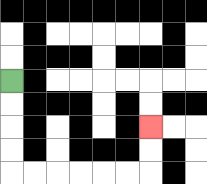{'start': '[0, 3]', 'end': '[6, 5]', 'path_directions': 'D,D,D,D,R,R,R,R,R,R,U,U', 'path_coordinates': '[[0, 3], [0, 4], [0, 5], [0, 6], [0, 7], [1, 7], [2, 7], [3, 7], [4, 7], [5, 7], [6, 7], [6, 6], [6, 5]]'}